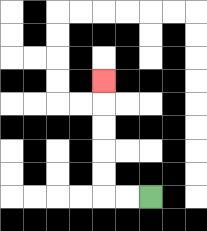{'start': '[6, 8]', 'end': '[4, 3]', 'path_directions': 'L,L,U,U,U,U,U', 'path_coordinates': '[[6, 8], [5, 8], [4, 8], [4, 7], [4, 6], [4, 5], [4, 4], [4, 3]]'}